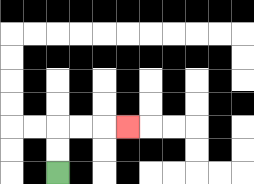{'start': '[2, 7]', 'end': '[5, 5]', 'path_directions': 'U,U,R,R,R', 'path_coordinates': '[[2, 7], [2, 6], [2, 5], [3, 5], [4, 5], [5, 5]]'}